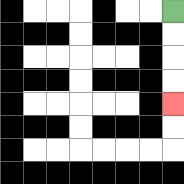{'start': '[7, 0]', 'end': '[7, 4]', 'path_directions': 'D,D,D,D', 'path_coordinates': '[[7, 0], [7, 1], [7, 2], [7, 3], [7, 4]]'}